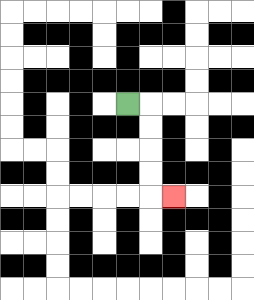{'start': '[5, 4]', 'end': '[7, 8]', 'path_directions': 'R,D,D,D,D,R', 'path_coordinates': '[[5, 4], [6, 4], [6, 5], [6, 6], [6, 7], [6, 8], [7, 8]]'}